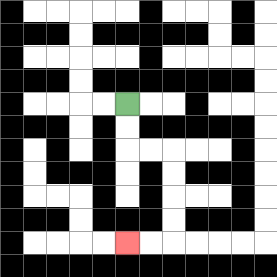{'start': '[5, 4]', 'end': '[5, 10]', 'path_directions': 'D,D,R,R,D,D,D,D,L,L', 'path_coordinates': '[[5, 4], [5, 5], [5, 6], [6, 6], [7, 6], [7, 7], [7, 8], [7, 9], [7, 10], [6, 10], [5, 10]]'}